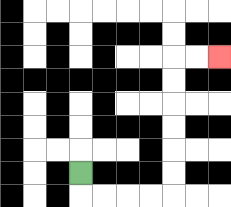{'start': '[3, 7]', 'end': '[9, 2]', 'path_directions': 'D,R,R,R,R,U,U,U,U,U,U,R,R', 'path_coordinates': '[[3, 7], [3, 8], [4, 8], [5, 8], [6, 8], [7, 8], [7, 7], [7, 6], [7, 5], [7, 4], [7, 3], [7, 2], [8, 2], [9, 2]]'}